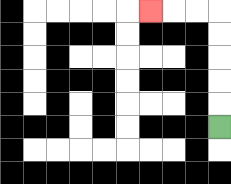{'start': '[9, 5]', 'end': '[6, 0]', 'path_directions': 'U,U,U,U,U,L,L,L', 'path_coordinates': '[[9, 5], [9, 4], [9, 3], [9, 2], [9, 1], [9, 0], [8, 0], [7, 0], [6, 0]]'}